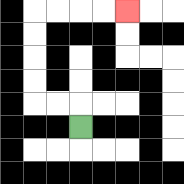{'start': '[3, 5]', 'end': '[5, 0]', 'path_directions': 'U,L,L,U,U,U,U,R,R,R,R', 'path_coordinates': '[[3, 5], [3, 4], [2, 4], [1, 4], [1, 3], [1, 2], [1, 1], [1, 0], [2, 0], [3, 0], [4, 0], [5, 0]]'}